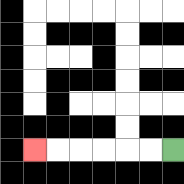{'start': '[7, 6]', 'end': '[1, 6]', 'path_directions': 'L,L,L,L,L,L', 'path_coordinates': '[[7, 6], [6, 6], [5, 6], [4, 6], [3, 6], [2, 6], [1, 6]]'}